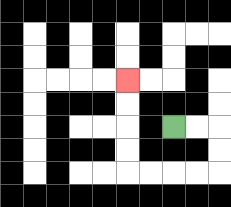{'start': '[7, 5]', 'end': '[5, 3]', 'path_directions': 'R,R,D,D,L,L,L,L,U,U,U,U', 'path_coordinates': '[[7, 5], [8, 5], [9, 5], [9, 6], [9, 7], [8, 7], [7, 7], [6, 7], [5, 7], [5, 6], [5, 5], [5, 4], [5, 3]]'}